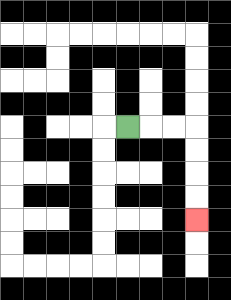{'start': '[5, 5]', 'end': '[8, 9]', 'path_directions': 'R,R,R,D,D,D,D', 'path_coordinates': '[[5, 5], [6, 5], [7, 5], [8, 5], [8, 6], [8, 7], [8, 8], [8, 9]]'}